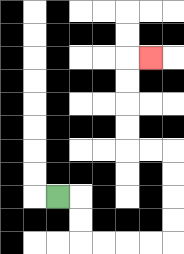{'start': '[2, 8]', 'end': '[6, 2]', 'path_directions': 'R,D,D,R,R,R,R,U,U,U,U,L,L,U,U,U,U,R', 'path_coordinates': '[[2, 8], [3, 8], [3, 9], [3, 10], [4, 10], [5, 10], [6, 10], [7, 10], [7, 9], [7, 8], [7, 7], [7, 6], [6, 6], [5, 6], [5, 5], [5, 4], [5, 3], [5, 2], [6, 2]]'}